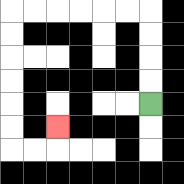{'start': '[6, 4]', 'end': '[2, 5]', 'path_directions': 'U,U,U,U,L,L,L,L,L,L,D,D,D,D,D,D,R,R,U', 'path_coordinates': '[[6, 4], [6, 3], [6, 2], [6, 1], [6, 0], [5, 0], [4, 0], [3, 0], [2, 0], [1, 0], [0, 0], [0, 1], [0, 2], [0, 3], [0, 4], [0, 5], [0, 6], [1, 6], [2, 6], [2, 5]]'}